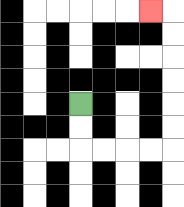{'start': '[3, 4]', 'end': '[6, 0]', 'path_directions': 'D,D,R,R,R,R,U,U,U,U,U,U,L', 'path_coordinates': '[[3, 4], [3, 5], [3, 6], [4, 6], [5, 6], [6, 6], [7, 6], [7, 5], [7, 4], [7, 3], [7, 2], [7, 1], [7, 0], [6, 0]]'}